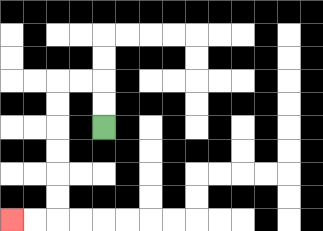{'start': '[4, 5]', 'end': '[0, 9]', 'path_directions': 'U,U,L,L,D,D,D,D,D,D,L,L', 'path_coordinates': '[[4, 5], [4, 4], [4, 3], [3, 3], [2, 3], [2, 4], [2, 5], [2, 6], [2, 7], [2, 8], [2, 9], [1, 9], [0, 9]]'}